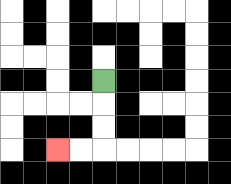{'start': '[4, 3]', 'end': '[2, 6]', 'path_directions': 'D,D,D,L,L', 'path_coordinates': '[[4, 3], [4, 4], [4, 5], [4, 6], [3, 6], [2, 6]]'}